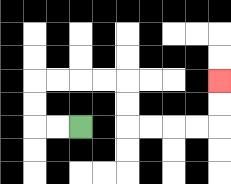{'start': '[3, 5]', 'end': '[9, 3]', 'path_directions': 'L,L,U,U,R,R,R,R,D,D,R,R,R,R,U,U', 'path_coordinates': '[[3, 5], [2, 5], [1, 5], [1, 4], [1, 3], [2, 3], [3, 3], [4, 3], [5, 3], [5, 4], [5, 5], [6, 5], [7, 5], [8, 5], [9, 5], [9, 4], [9, 3]]'}